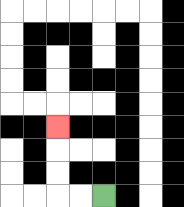{'start': '[4, 8]', 'end': '[2, 5]', 'path_directions': 'L,L,U,U,U', 'path_coordinates': '[[4, 8], [3, 8], [2, 8], [2, 7], [2, 6], [2, 5]]'}